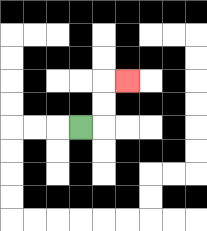{'start': '[3, 5]', 'end': '[5, 3]', 'path_directions': 'R,U,U,R', 'path_coordinates': '[[3, 5], [4, 5], [4, 4], [4, 3], [5, 3]]'}